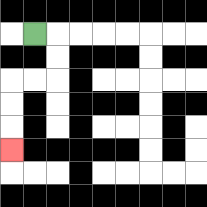{'start': '[1, 1]', 'end': '[0, 6]', 'path_directions': 'R,D,D,L,L,D,D,D', 'path_coordinates': '[[1, 1], [2, 1], [2, 2], [2, 3], [1, 3], [0, 3], [0, 4], [0, 5], [0, 6]]'}